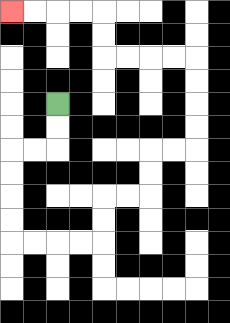{'start': '[2, 4]', 'end': '[0, 0]', 'path_directions': 'D,D,L,L,D,D,D,D,R,R,R,R,U,U,R,R,U,U,R,R,U,U,U,U,L,L,L,L,U,U,L,L,L,L', 'path_coordinates': '[[2, 4], [2, 5], [2, 6], [1, 6], [0, 6], [0, 7], [0, 8], [0, 9], [0, 10], [1, 10], [2, 10], [3, 10], [4, 10], [4, 9], [4, 8], [5, 8], [6, 8], [6, 7], [6, 6], [7, 6], [8, 6], [8, 5], [8, 4], [8, 3], [8, 2], [7, 2], [6, 2], [5, 2], [4, 2], [4, 1], [4, 0], [3, 0], [2, 0], [1, 0], [0, 0]]'}